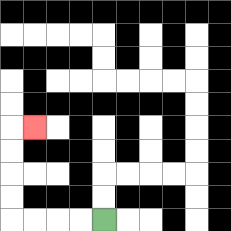{'start': '[4, 9]', 'end': '[1, 5]', 'path_directions': 'L,L,L,L,U,U,U,U,R', 'path_coordinates': '[[4, 9], [3, 9], [2, 9], [1, 9], [0, 9], [0, 8], [0, 7], [0, 6], [0, 5], [1, 5]]'}